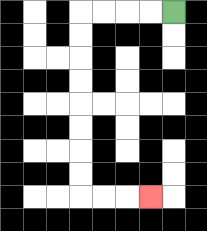{'start': '[7, 0]', 'end': '[6, 8]', 'path_directions': 'L,L,L,L,D,D,D,D,D,D,D,D,R,R,R', 'path_coordinates': '[[7, 0], [6, 0], [5, 0], [4, 0], [3, 0], [3, 1], [3, 2], [3, 3], [3, 4], [3, 5], [3, 6], [3, 7], [3, 8], [4, 8], [5, 8], [6, 8]]'}